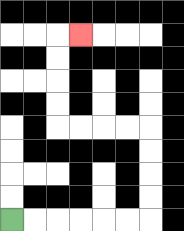{'start': '[0, 9]', 'end': '[3, 1]', 'path_directions': 'R,R,R,R,R,R,U,U,U,U,L,L,L,L,U,U,U,U,R', 'path_coordinates': '[[0, 9], [1, 9], [2, 9], [3, 9], [4, 9], [5, 9], [6, 9], [6, 8], [6, 7], [6, 6], [6, 5], [5, 5], [4, 5], [3, 5], [2, 5], [2, 4], [2, 3], [2, 2], [2, 1], [3, 1]]'}